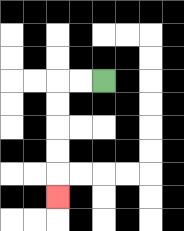{'start': '[4, 3]', 'end': '[2, 8]', 'path_directions': 'L,L,D,D,D,D,D', 'path_coordinates': '[[4, 3], [3, 3], [2, 3], [2, 4], [2, 5], [2, 6], [2, 7], [2, 8]]'}